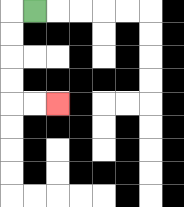{'start': '[1, 0]', 'end': '[2, 4]', 'path_directions': 'L,D,D,D,D,R,R', 'path_coordinates': '[[1, 0], [0, 0], [0, 1], [0, 2], [0, 3], [0, 4], [1, 4], [2, 4]]'}